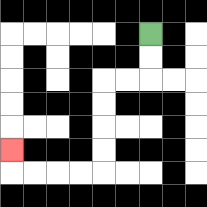{'start': '[6, 1]', 'end': '[0, 6]', 'path_directions': 'D,D,L,L,D,D,D,D,L,L,L,L,U', 'path_coordinates': '[[6, 1], [6, 2], [6, 3], [5, 3], [4, 3], [4, 4], [4, 5], [4, 6], [4, 7], [3, 7], [2, 7], [1, 7], [0, 7], [0, 6]]'}